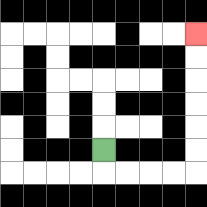{'start': '[4, 6]', 'end': '[8, 1]', 'path_directions': 'D,R,R,R,R,U,U,U,U,U,U', 'path_coordinates': '[[4, 6], [4, 7], [5, 7], [6, 7], [7, 7], [8, 7], [8, 6], [8, 5], [8, 4], [8, 3], [8, 2], [8, 1]]'}